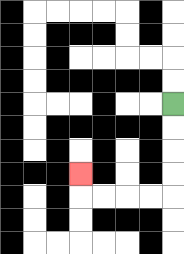{'start': '[7, 4]', 'end': '[3, 7]', 'path_directions': 'D,D,D,D,L,L,L,L,U', 'path_coordinates': '[[7, 4], [7, 5], [7, 6], [7, 7], [7, 8], [6, 8], [5, 8], [4, 8], [3, 8], [3, 7]]'}